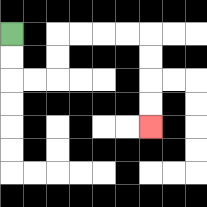{'start': '[0, 1]', 'end': '[6, 5]', 'path_directions': 'D,D,R,R,U,U,R,R,R,R,D,D,D,D', 'path_coordinates': '[[0, 1], [0, 2], [0, 3], [1, 3], [2, 3], [2, 2], [2, 1], [3, 1], [4, 1], [5, 1], [6, 1], [6, 2], [6, 3], [6, 4], [6, 5]]'}